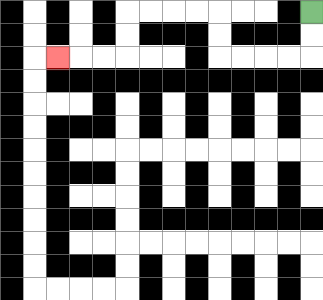{'start': '[13, 0]', 'end': '[2, 2]', 'path_directions': 'D,D,L,L,L,L,U,U,L,L,L,L,D,D,L,L,L', 'path_coordinates': '[[13, 0], [13, 1], [13, 2], [12, 2], [11, 2], [10, 2], [9, 2], [9, 1], [9, 0], [8, 0], [7, 0], [6, 0], [5, 0], [5, 1], [5, 2], [4, 2], [3, 2], [2, 2]]'}